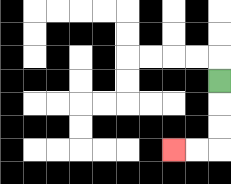{'start': '[9, 3]', 'end': '[7, 6]', 'path_directions': 'D,D,D,L,L', 'path_coordinates': '[[9, 3], [9, 4], [9, 5], [9, 6], [8, 6], [7, 6]]'}